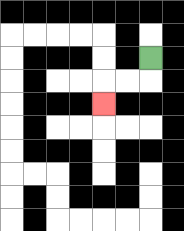{'start': '[6, 2]', 'end': '[4, 4]', 'path_directions': 'D,L,L,D', 'path_coordinates': '[[6, 2], [6, 3], [5, 3], [4, 3], [4, 4]]'}